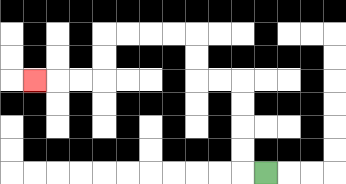{'start': '[11, 7]', 'end': '[1, 3]', 'path_directions': 'L,U,U,U,U,L,L,U,U,L,L,L,L,D,D,L,L,L', 'path_coordinates': '[[11, 7], [10, 7], [10, 6], [10, 5], [10, 4], [10, 3], [9, 3], [8, 3], [8, 2], [8, 1], [7, 1], [6, 1], [5, 1], [4, 1], [4, 2], [4, 3], [3, 3], [2, 3], [1, 3]]'}